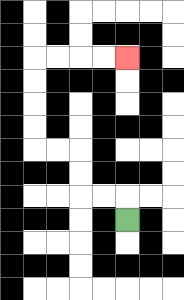{'start': '[5, 9]', 'end': '[5, 2]', 'path_directions': 'U,L,L,U,U,L,L,U,U,U,U,R,R,R,R', 'path_coordinates': '[[5, 9], [5, 8], [4, 8], [3, 8], [3, 7], [3, 6], [2, 6], [1, 6], [1, 5], [1, 4], [1, 3], [1, 2], [2, 2], [3, 2], [4, 2], [5, 2]]'}